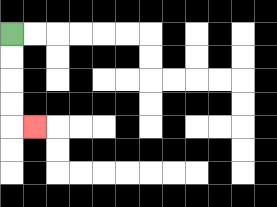{'start': '[0, 1]', 'end': '[1, 5]', 'path_directions': 'D,D,D,D,R', 'path_coordinates': '[[0, 1], [0, 2], [0, 3], [0, 4], [0, 5], [1, 5]]'}